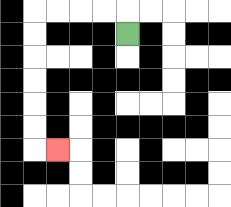{'start': '[5, 1]', 'end': '[2, 6]', 'path_directions': 'U,L,L,L,L,D,D,D,D,D,D,R', 'path_coordinates': '[[5, 1], [5, 0], [4, 0], [3, 0], [2, 0], [1, 0], [1, 1], [1, 2], [1, 3], [1, 4], [1, 5], [1, 6], [2, 6]]'}